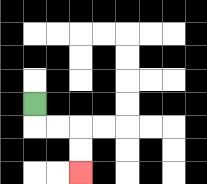{'start': '[1, 4]', 'end': '[3, 7]', 'path_directions': 'D,R,R,D,D', 'path_coordinates': '[[1, 4], [1, 5], [2, 5], [3, 5], [3, 6], [3, 7]]'}